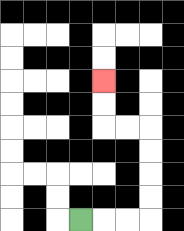{'start': '[3, 9]', 'end': '[4, 3]', 'path_directions': 'R,R,R,U,U,U,U,L,L,U,U', 'path_coordinates': '[[3, 9], [4, 9], [5, 9], [6, 9], [6, 8], [6, 7], [6, 6], [6, 5], [5, 5], [4, 5], [4, 4], [4, 3]]'}